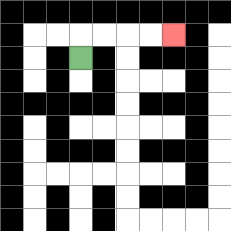{'start': '[3, 2]', 'end': '[7, 1]', 'path_directions': 'U,R,R,R,R', 'path_coordinates': '[[3, 2], [3, 1], [4, 1], [5, 1], [6, 1], [7, 1]]'}